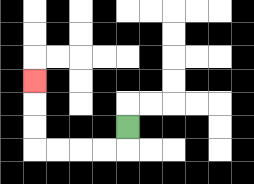{'start': '[5, 5]', 'end': '[1, 3]', 'path_directions': 'D,L,L,L,L,U,U,U', 'path_coordinates': '[[5, 5], [5, 6], [4, 6], [3, 6], [2, 6], [1, 6], [1, 5], [1, 4], [1, 3]]'}